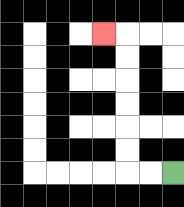{'start': '[7, 7]', 'end': '[4, 1]', 'path_directions': 'L,L,U,U,U,U,U,U,L', 'path_coordinates': '[[7, 7], [6, 7], [5, 7], [5, 6], [5, 5], [5, 4], [5, 3], [5, 2], [5, 1], [4, 1]]'}